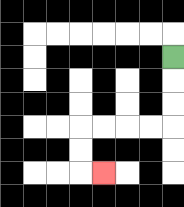{'start': '[7, 2]', 'end': '[4, 7]', 'path_directions': 'D,D,D,L,L,L,L,D,D,R', 'path_coordinates': '[[7, 2], [7, 3], [7, 4], [7, 5], [6, 5], [5, 5], [4, 5], [3, 5], [3, 6], [3, 7], [4, 7]]'}